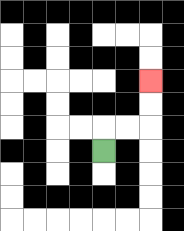{'start': '[4, 6]', 'end': '[6, 3]', 'path_directions': 'U,R,R,U,U', 'path_coordinates': '[[4, 6], [4, 5], [5, 5], [6, 5], [6, 4], [6, 3]]'}